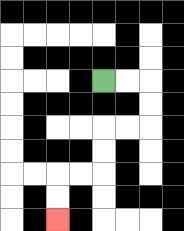{'start': '[4, 3]', 'end': '[2, 9]', 'path_directions': 'R,R,D,D,L,L,D,D,L,L,D,D', 'path_coordinates': '[[4, 3], [5, 3], [6, 3], [6, 4], [6, 5], [5, 5], [4, 5], [4, 6], [4, 7], [3, 7], [2, 7], [2, 8], [2, 9]]'}